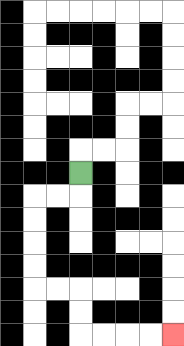{'start': '[3, 7]', 'end': '[7, 14]', 'path_directions': 'D,L,L,D,D,D,D,R,R,D,D,R,R,R,R', 'path_coordinates': '[[3, 7], [3, 8], [2, 8], [1, 8], [1, 9], [1, 10], [1, 11], [1, 12], [2, 12], [3, 12], [3, 13], [3, 14], [4, 14], [5, 14], [6, 14], [7, 14]]'}